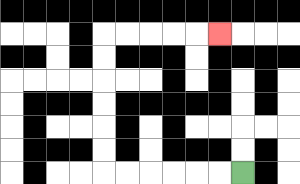{'start': '[10, 7]', 'end': '[9, 1]', 'path_directions': 'L,L,L,L,L,L,U,U,U,U,U,U,R,R,R,R,R', 'path_coordinates': '[[10, 7], [9, 7], [8, 7], [7, 7], [6, 7], [5, 7], [4, 7], [4, 6], [4, 5], [4, 4], [4, 3], [4, 2], [4, 1], [5, 1], [6, 1], [7, 1], [8, 1], [9, 1]]'}